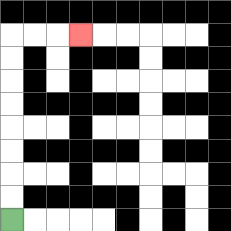{'start': '[0, 9]', 'end': '[3, 1]', 'path_directions': 'U,U,U,U,U,U,U,U,R,R,R', 'path_coordinates': '[[0, 9], [0, 8], [0, 7], [0, 6], [0, 5], [0, 4], [0, 3], [0, 2], [0, 1], [1, 1], [2, 1], [3, 1]]'}